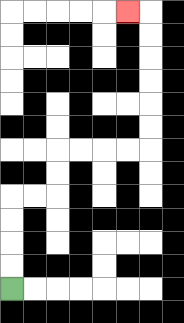{'start': '[0, 12]', 'end': '[5, 0]', 'path_directions': 'U,U,U,U,R,R,U,U,R,R,R,R,U,U,U,U,U,U,L', 'path_coordinates': '[[0, 12], [0, 11], [0, 10], [0, 9], [0, 8], [1, 8], [2, 8], [2, 7], [2, 6], [3, 6], [4, 6], [5, 6], [6, 6], [6, 5], [6, 4], [6, 3], [6, 2], [6, 1], [6, 0], [5, 0]]'}